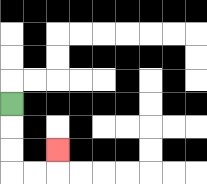{'start': '[0, 4]', 'end': '[2, 6]', 'path_directions': 'D,D,D,R,R,U', 'path_coordinates': '[[0, 4], [0, 5], [0, 6], [0, 7], [1, 7], [2, 7], [2, 6]]'}